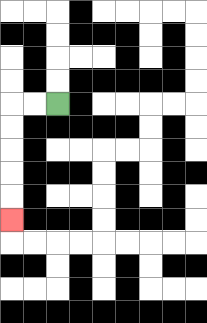{'start': '[2, 4]', 'end': '[0, 9]', 'path_directions': 'L,L,D,D,D,D,D', 'path_coordinates': '[[2, 4], [1, 4], [0, 4], [0, 5], [0, 6], [0, 7], [0, 8], [0, 9]]'}